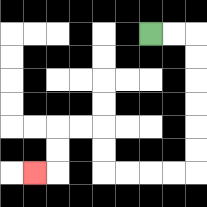{'start': '[6, 1]', 'end': '[1, 7]', 'path_directions': 'R,R,D,D,D,D,D,D,L,L,L,L,U,U,L,L,D,D,L', 'path_coordinates': '[[6, 1], [7, 1], [8, 1], [8, 2], [8, 3], [8, 4], [8, 5], [8, 6], [8, 7], [7, 7], [6, 7], [5, 7], [4, 7], [4, 6], [4, 5], [3, 5], [2, 5], [2, 6], [2, 7], [1, 7]]'}